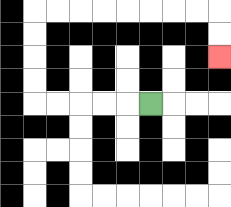{'start': '[6, 4]', 'end': '[9, 2]', 'path_directions': 'L,L,L,L,L,U,U,U,U,R,R,R,R,R,R,R,R,D,D', 'path_coordinates': '[[6, 4], [5, 4], [4, 4], [3, 4], [2, 4], [1, 4], [1, 3], [1, 2], [1, 1], [1, 0], [2, 0], [3, 0], [4, 0], [5, 0], [6, 0], [7, 0], [8, 0], [9, 0], [9, 1], [9, 2]]'}